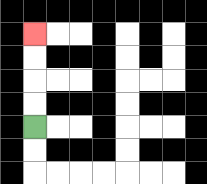{'start': '[1, 5]', 'end': '[1, 1]', 'path_directions': 'U,U,U,U', 'path_coordinates': '[[1, 5], [1, 4], [1, 3], [1, 2], [1, 1]]'}